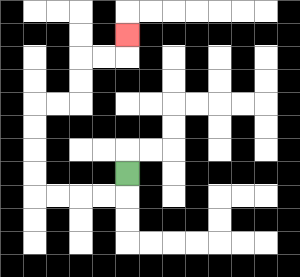{'start': '[5, 7]', 'end': '[5, 1]', 'path_directions': 'D,L,L,L,L,U,U,U,U,R,R,U,U,R,R,U', 'path_coordinates': '[[5, 7], [5, 8], [4, 8], [3, 8], [2, 8], [1, 8], [1, 7], [1, 6], [1, 5], [1, 4], [2, 4], [3, 4], [3, 3], [3, 2], [4, 2], [5, 2], [5, 1]]'}